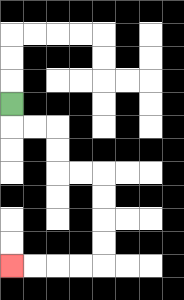{'start': '[0, 4]', 'end': '[0, 11]', 'path_directions': 'D,R,R,D,D,R,R,D,D,D,D,L,L,L,L', 'path_coordinates': '[[0, 4], [0, 5], [1, 5], [2, 5], [2, 6], [2, 7], [3, 7], [4, 7], [4, 8], [4, 9], [4, 10], [4, 11], [3, 11], [2, 11], [1, 11], [0, 11]]'}